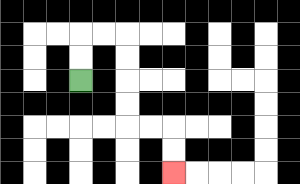{'start': '[3, 3]', 'end': '[7, 7]', 'path_directions': 'U,U,R,R,D,D,D,D,R,R,D,D', 'path_coordinates': '[[3, 3], [3, 2], [3, 1], [4, 1], [5, 1], [5, 2], [5, 3], [5, 4], [5, 5], [6, 5], [7, 5], [7, 6], [7, 7]]'}